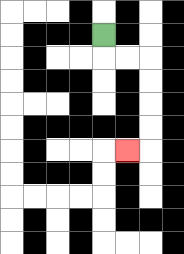{'start': '[4, 1]', 'end': '[5, 6]', 'path_directions': 'D,R,R,D,D,D,D,L', 'path_coordinates': '[[4, 1], [4, 2], [5, 2], [6, 2], [6, 3], [6, 4], [6, 5], [6, 6], [5, 6]]'}